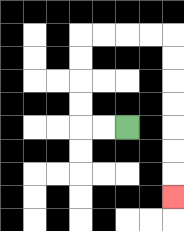{'start': '[5, 5]', 'end': '[7, 8]', 'path_directions': 'L,L,U,U,U,U,R,R,R,R,D,D,D,D,D,D,D', 'path_coordinates': '[[5, 5], [4, 5], [3, 5], [3, 4], [3, 3], [3, 2], [3, 1], [4, 1], [5, 1], [6, 1], [7, 1], [7, 2], [7, 3], [7, 4], [7, 5], [7, 6], [7, 7], [7, 8]]'}